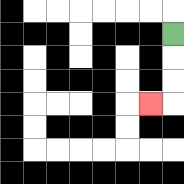{'start': '[7, 1]', 'end': '[6, 4]', 'path_directions': 'D,D,D,L', 'path_coordinates': '[[7, 1], [7, 2], [7, 3], [7, 4], [6, 4]]'}